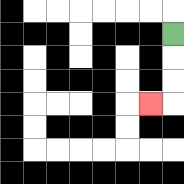{'start': '[7, 1]', 'end': '[6, 4]', 'path_directions': 'D,D,D,L', 'path_coordinates': '[[7, 1], [7, 2], [7, 3], [7, 4], [6, 4]]'}